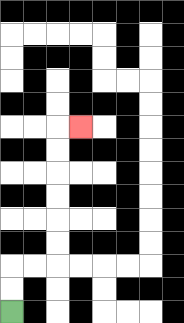{'start': '[0, 13]', 'end': '[3, 5]', 'path_directions': 'U,U,R,R,U,U,U,U,U,U,R', 'path_coordinates': '[[0, 13], [0, 12], [0, 11], [1, 11], [2, 11], [2, 10], [2, 9], [2, 8], [2, 7], [2, 6], [2, 5], [3, 5]]'}